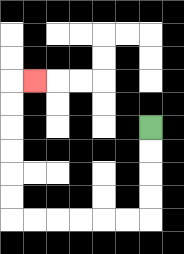{'start': '[6, 5]', 'end': '[1, 3]', 'path_directions': 'D,D,D,D,L,L,L,L,L,L,U,U,U,U,U,U,R', 'path_coordinates': '[[6, 5], [6, 6], [6, 7], [6, 8], [6, 9], [5, 9], [4, 9], [3, 9], [2, 9], [1, 9], [0, 9], [0, 8], [0, 7], [0, 6], [0, 5], [0, 4], [0, 3], [1, 3]]'}